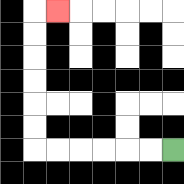{'start': '[7, 6]', 'end': '[2, 0]', 'path_directions': 'L,L,L,L,L,L,U,U,U,U,U,U,R', 'path_coordinates': '[[7, 6], [6, 6], [5, 6], [4, 6], [3, 6], [2, 6], [1, 6], [1, 5], [1, 4], [1, 3], [1, 2], [1, 1], [1, 0], [2, 0]]'}